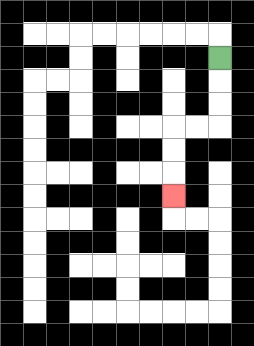{'start': '[9, 2]', 'end': '[7, 8]', 'path_directions': 'D,D,D,L,L,D,D,D', 'path_coordinates': '[[9, 2], [9, 3], [9, 4], [9, 5], [8, 5], [7, 5], [7, 6], [7, 7], [7, 8]]'}